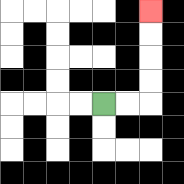{'start': '[4, 4]', 'end': '[6, 0]', 'path_directions': 'R,R,U,U,U,U', 'path_coordinates': '[[4, 4], [5, 4], [6, 4], [6, 3], [6, 2], [6, 1], [6, 0]]'}